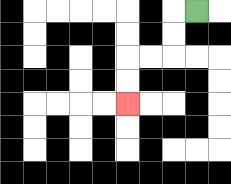{'start': '[8, 0]', 'end': '[5, 4]', 'path_directions': 'L,D,D,L,L,D,D', 'path_coordinates': '[[8, 0], [7, 0], [7, 1], [7, 2], [6, 2], [5, 2], [5, 3], [5, 4]]'}